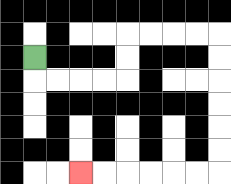{'start': '[1, 2]', 'end': '[3, 7]', 'path_directions': 'D,R,R,R,R,U,U,R,R,R,R,D,D,D,D,D,D,L,L,L,L,L,L', 'path_coordinates': '[[1, 2], [1, 3], [2, 3], [3, 3], [4, 3], [5, 3], [5, 2], [5, 1], [6, 1], [7, 1], [8, 1], [9, 1], [9, 2], [9, 3], [9, 4], [9, 5], [9, 6], [9, 7], [8, 7], [7, 7], [6, 7], [5, 7], [4, 7], [3, 7]]'}